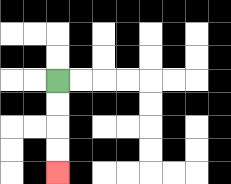{'start': '[2, 3]', 'end': '[2, 7]', 'path_directions': 'D,D,D,D', 'path_coordinates': '[[2, 3], [2, 4], [2, 5], [2, 6], [2, 7]]'}